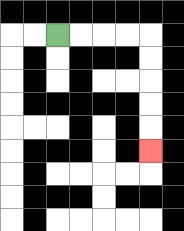{'start': '[2, 1]', 'end': '[6, 6]', 'path_directions': 'R,R,R,R,D,D,D,D,D', 'path_coordinates': '[[2, 1], [3, 1], [4, 1], [5, 1], [6, 1], [6, 2], [6, 3], [6, 4], [6, 5], [6, 6]]'}